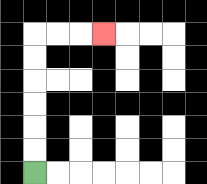{'start': '[1, 7]', 'end': '[4, 1]', 'path_directions': 'U,U,U,U,U,U,R,R,R', 'path_coordinates': '[[1, 7], [1, 6], [1, 5], [1, 4], [1, 3], [1, 2], [1, 1], [2, 1], [3, 1], [4, 1]]'}